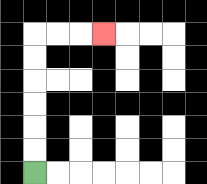{'start': '[1, 7]', 'end': '[4, 1]', 'path_directions': 'U,U,U,U,U,U,R,R,R', 'path_coordinates': '[[1, 7], [1, 6], [1, 5], [1, 4], [1, 3], [1, 2], [1, 1], [2, 1], [3, 1], [4, 1]]'}